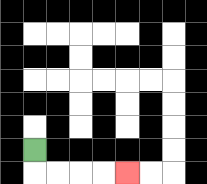{'start': '[1, 6]', 'end': '[5, 7]', 'path_directions': 'D,R,R,R,R', 'path_coordinates': '[[1, 6], [1, 7], [2, 7], [3, 7], [4, 7], [5, 7]]'}